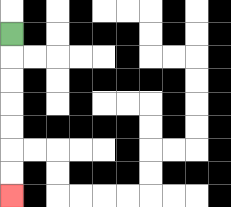{'start': '[0, 1]', 'end': '[0, 8]', 'path_directions': 'D,D,D,D,D,D,D', 'path_coordinates': '[[0, 1], [0, 2], [0, 3], [0, 4], [0, 5], [0, 6], [0, 7], [0, 8]]'}